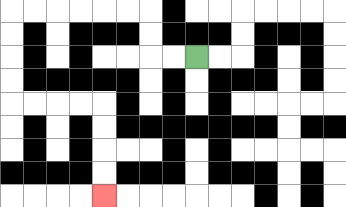{'start': '[8, 2]', 'end': '[4, 8]', 'path_directions': 'L,L,U,U,L,L,L,L,L,L,D,D,D,D,R,R,R,R,D,D,D,D', 'path_coordinates': '[[8, 2], [7, 2], [6, 2], [6, 1], [6, 0], [5, 0], [4, 0], [3, 0], [2, 0], [1, 0], [0, 0], [0, 1], [0, 2], [0, 3], [0, 4], [1, 4], [2, 4], [3, 4], [4, 4], [4, 5], [4, 6], [4, 7], [4, 8]]'}